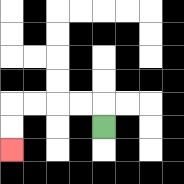{'start': '[4, 5]', 'end': '[0, 6]', 'path_directions': 'U,L,L,L,L,D,D', 'path_coordinates': '[[4, 5], [4, 4], [3, 4], [2, 4], [1, 4], [0, 4], [0, 5], [0, 6]]'}